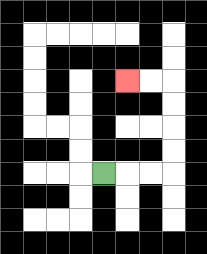{'start': '[4, 7]', 'end': '[5, 3]', 'path_directions': 'R,R,R,U,U,U,U,L,L', 'path_coordinates': '[[4, 7], [5, 7], [6, 7], [7, 7], [7, 6], [7, 5], [7, 4], [7, 3], [6, 3], [5, 3]]'}